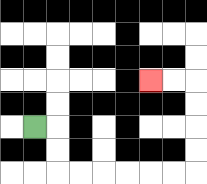{'start': '[1, 5]', 'end': '[6, 3]', 'path_directions': 'R,D,D,R,R,R,R,R,R,U,U,U,U,L,L', 'path_coordinates': '[[1, 5], [2, 5], [2, 6], [2, 7], [3, 7], [4, 7], [5, 7], [6, 7], [7, 7], [8, 7], [8, 6], [8, 5], [8, 4], [8, 3], [7, 3], [6, 3]]'}